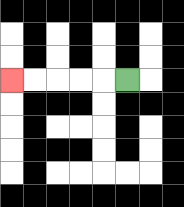{'start': '[5, 3]', 'end': '[0, 3]', 'path_directions': 'L,L,L,L,L', 'path_coordinates': '[[5, 3], [4, 3], [3, 3], [2, 3], [1, 3], [0, 3]]'}